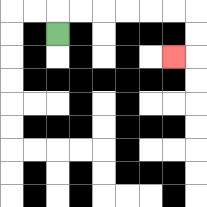{'start': '[2, 1]', 'end': '[7, 2]', 'path_directions': 'U,R,R,R,R,R,R,D,D,L', 'path_coordinates': '[[2, 1], [2, 0], [3, 0], [4, 0], [5, 0], [6, 0], [7, 0], [8, 0], [8, 1], [8, 2], [7, 2]]'}